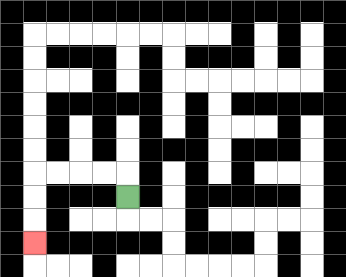{'start': '[5, 8]', 'end': '[1, 10]', 'path_directions': 'U,L,L,L,L,D,D,D', 'path_coordinates': '[[5, 8], [5, 7], [4, 7], [3, 7], [2, 7], [1, 7], [1, 8], [1, 9], [1, 10]]'}